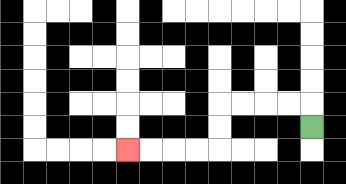{'start': '[13, 5]', 'end': '[5, 6]', 'path_directions': 'U,L,L,L,L,D,D,L,L,L,L', 'path_coordinates': '[[13, 5], [13, 4], [12, 4], [11, 4], [10, 4], [9, 4], [9, 5], [9, 6], [8, 6], [7, 6], [6, 6], [5, 6]]'}